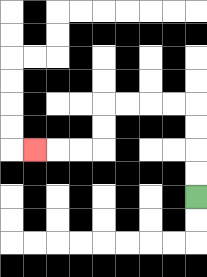{'start': '[8, 8]', 'end': '[1, 6]', 'path_directions': 'U,U,U,U,L,L,L,L,D,D,L,L,L', 'path_coordinates': '[[8, 8], [8, 7], [8, 6], [8, 5], [8, 4], [7, 4], [6, 4], [5, 4], [4, 4], [4, 5], [4, 6], [3, 6], [2, 6], [1, 6]]'}